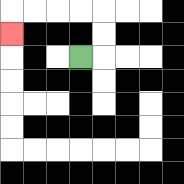{'start': '[3, 2]', 'end': '[0, 1]', 'path_directions': 'R,U,U,L,L,L,L,D', 'path_coordinates': '[[3, 2], [4, 2], [4, 1], [4, 0], [3, 0], [2, 0], [1, 0], [0, 0], [0, 1]]'}